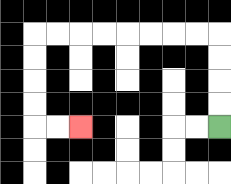{'start': '[9, 5]', 'end': '[3, 5]', 'path_directions': 'U,U,U,U,L,L,L,L,L,L,L,L,D,D,D,D,R,R', 'path_coordinates': '[[9, 5], [9, 4], [9, 3], [9, 2], [9, 1], [8, 1], [7, 1], [6, 1], [5, 1], [4, 1], [3, 1], [2, 1], [1, 1], [1, 2], [1, 3], [1, 4], [1, 5], [2, 5], [3, 5]]'}